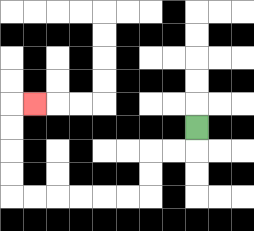{'start': '[8, 5]', 'end': '[1, 4]', 'path_directions': 'D,L,L,D,D,L,L,L,L,L,L,U,U,U,U,R', 'path_coordinates': '[[8, 5], [8, 6], [7, 6], [6, 6], [6, 7], [6, 8], [5, 8], [4, 8], [3, 8], [2, 8], [1, 8], [0, 8], [0, 7], [0, 6], [0, 5], [0, 4], [1, 4]]'}